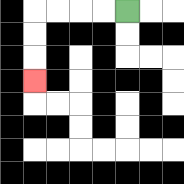{'start': '[5, 0]', 'end': '[1, 3]', 'path_directions': 'L,L,L,L,D,D,D', 'path_coordinates': '[[5, 0], [4, 0], [3, 0], [2, 0], [1, 0], [1, 1], [1, 2], [1, 3]]'}